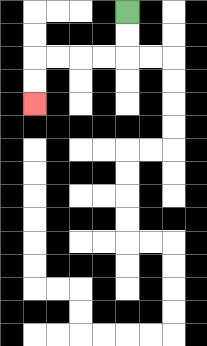{'start': '[5, 0]', 'end': '[1, 4]', 'path_directions': 'D,D,L,L,L,L,D,D', 'path_coordinates': '[[5, 0], [5, 1], [5, 2], [4, 2], [3, 2], [2, 2], [1, 2], [1, 3], [1, 4]]'}